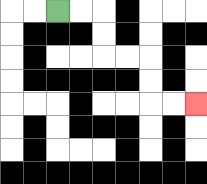{'start': '[2, 0]', 'end': '[8, 4]', 'path_directions': 'R,R,D,D,R,R,D,D,R,R', 'path_coordinates': '[[2, 0], [3, 0], [4, 0], [4, 1], [4, 2], [5, 2], [6, 2], [6, 3], [6, 4], [7, 4], [8, 4]]'}